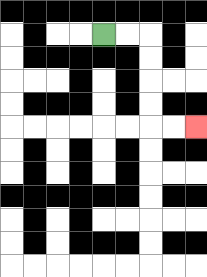{'start': '[4, 1]', 'end': '[8, 5]', 'path_directions': 'R,R,D,D,D,D,R,R', 'path_coordinates': '[[4, 1], [5, 1], [6, 1], [6, 2], [6, 3], [6, 4], [6, 5], [7, 5], [8, 5]]'}